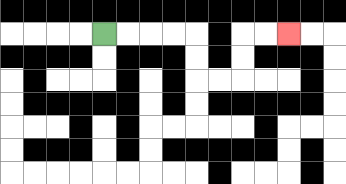{'start': '[4, 1]', 'end': '[12, 1]', 'path_directions': 'R,R,R,R,D,D,R,R,U,U,R,R', 'path_coordinates': '[[4, 1], [5, 1], [6, 1], [7, 1], [8, 1], [8, 2], [8, 3], [9, 3], [10, 3], [10, 2], [10, 1], [11, 1], [12, 1]]'}